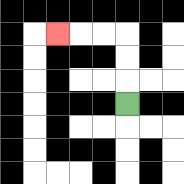{'start': '[5, 4]', 'end': '[2, 1]', 'path_directions': 'U,U,U,L,L,L', 'path_coordinates': '[[5, 4], [5, 3], [5, 2], [5, 1], [4, 1], [3, 1], [2, 1]]'}